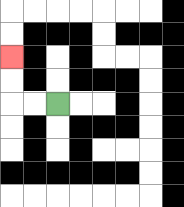{'start': '[2, 4]', 'end': '[0, 2]', 'path_directions': 'L,L,U,U', 'path_coordinates': '[[2, 4], [1, 4], [0, 4], [0, 3], [0, 2]]'}